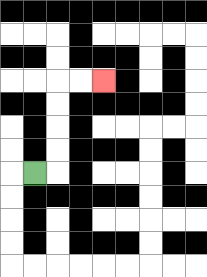{'start': '[1, 7]', 'end': '[4, 3]', 'path_directions': 'R,U,U,U,U,R,R', 'path_coordinates': '[[1, 7], [2, 7], [2, 6], [2, 5], [2, 4], [2, 3], [3, 3], [4, 3]]'}